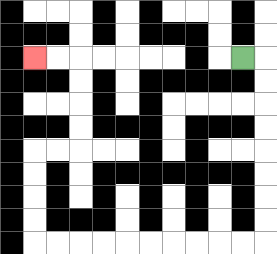{'start': '[10, 2]', 'end': '[1, 2]', 'path_directions': 'R,D,D,D,D,D,D,D,D,L,L,L,L,L,L,L,L,L,L,U,U,U,U,R,R,U,U,U,U,L,L', 'path_coordinates': '[[10, 2], [11, 2], [11, 3], [11, 4], [11, 5], [11, 6], [11, 7], [11, 8], [11, 9], [11, 10], [10, 10], [9, 10], [8, 10], [7, 10], [6, 10], [5, 10], [4, 10], [3, 10], [2, 10], [1, 10], [1, 9], [1, 8], [1, 7], [1, 6], [2, 6], [3, 6], [3, 5], [3, 4], [3, 3], [3, 2], [2, 2], [1, 2]]'}